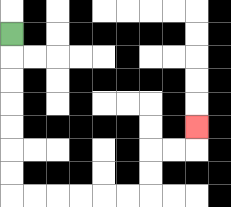{'start': '[0, 1]', 'end': '[8, 5]', 'path_directions': 'D,D,D,D,D,D,D,R,R,R,R,R,R,U,U,R,R,U', 'path_coordinates': '[[0, 1], [0, 2], [0, 3], [0, 4], [0, 5], [0, 6], [0, 7], [0, 8], [1, 8], [2, 8], [3, 8], [4, 8], [5, 8], [6, 8], [6, 7], [6, 6], [7, 6], [8, 6], [8, 5]]'}